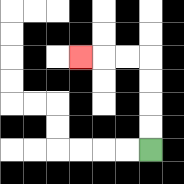{'start': '[6, 6]', 'end': '[3, 2]', 'path_directions': 'U,U,U,U,L,L,L', 'path_coordinates': '[[6, 6], [6, 5], [6, 4], [6, 3], [6, 2], [5, 2], [4, 2], [3, 2]]'}